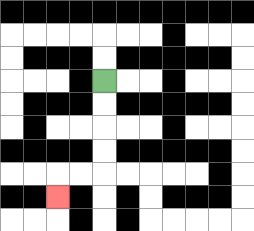{'start': '[4, 3]', 'end': '[2, 8]', 'path_directions': 'D,D,D,D,L,L,D', 'path_coordinates': '[[4, 3], [4, 4], [4, 5], [4, 6], [4, 7], [3, 7], [2, 7], [2, 8]]'}